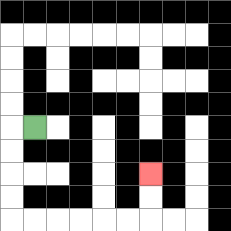{'start': '[1, 5]', 'end': '[6, 7]', 'path_directions': 'L,D,D,D,D,R,R,R,R,R,R,U,U', 'path_coordinates': '[[1, 5], [0, 5], [0, 6], [0, 7], [0, 8], [0, 9], [1, 9], [2, 9], [3, 9], [4, 9], [5, 9], [6, 9], [6, 8], [6, 7]]'}